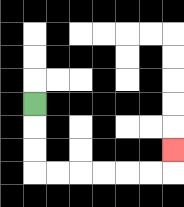{'start': '[1, 4]', 'end': '[7, 6]', 'path_directions': 'D,D,D,R,R,R,R,R,R,U', 'path_coordinates': '[[1, 4], [1, 5], [1, 6], [1, 7], [2, 7], [3, 7], [4, 7], [5, 7], [6, 7], [7, 7], [7, 6]]'}